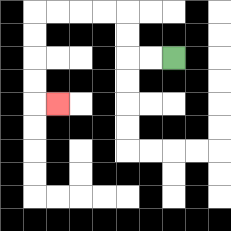{'start': '[7, 2]', 'end': '[2, 4]', 'path_directions': 'L,L,U,U,L,L,L,L,D,D,D,D,R', 'path_coordinates': '[[7, 2], [6, 2], [5, 2], [5, 1], [5, 0], [4, 0], [3, 0], [2, 0], [1, 0], [1, 1], [1, 2], [1, 3], [1, 4], [2, 4]]'}